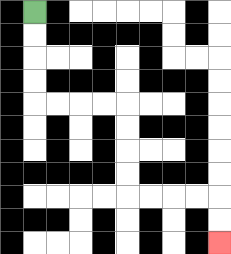{'start': '[1, 0]', 'end': '[9, 10]', 'path_directions': 'D,D,D,D,R,R,R,R,D,D,D,D,R,R,R,R,D,D', 'path_coordinates': '[[1, 0], [1, 1], [1, 2], [1, 3], [1, 4], [2, 4], [3, 4], [4, 4], [5, 4], [5, 5], [5, 6], [5, 7], [5, 8], [6, 8], [7, 8], [8, 8], [9, 8], [9, 9], [9, 10]]'}